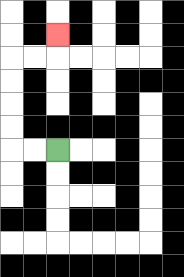{'start': '[2, 6]', 'end': '[2, 1]', 'path_directions': 'L,L,U,U,U,U,R,R,U', 'path_coordinates': '[[2, 6], [1, 6], [0, 6], [0, 5], [0, 4], [0, 3], [0, 2], [1, 2], [2, 2], [2, 1]]'}